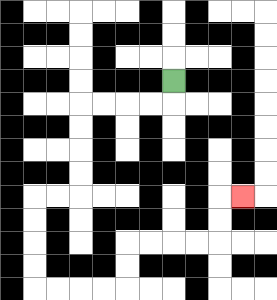{'start': '[7, 3]', 'end': '[10, 8]', 'path_directions': 'D,L,L,L,L,D,D,D,D,L,L,D,D,D,D,R,R,R,R,U,U,R,R,R,R,U,U,R', 'path_coordinates': '[[7, 3], [7, 4], [6, 4], [5, 4], [4, 4], [3, 4], [3, 5], [3, 6], [3, 7], [3, 8], [2, 8], [1, 8], [1, 9], [1, 10], [1, 11], [1, 12], [2, 12], [3, 12], [4, 12], [5, 12], [5, 11], [5, 10], [6, 10], [7, 10], [8, 10], [9, 10], [9, 9], [9, 8], [10, 8]]'}